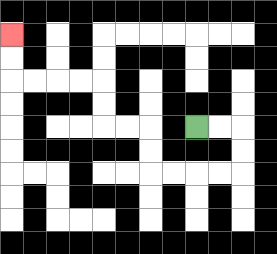{'start': '[8, 5]', 'end': '[0, 1]', 'path_directions': 'R,R,D,D,L,L,L,L,U,U,L,L,U,U,L,L,L,L,U,U', 'path_coordinates': '[[8, 5], [9, 5], [10, 5], [10, 6], [10, 7], [9, 7], [8, 7], [7, 7], [6, 7], [6, 6], [6, 5], [5, 5], [4, 5], [4, 4], [4, 3], [3, 3], [2, 3], [1, 3], [0, 3], [0, 2], [0, 1]]'}